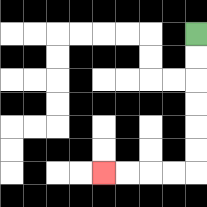{'start': '[8, 1]', 'end': '[4, 7]', 'path_directions': 'D,D,D,D,D,D,L,L,L,L', 'path_coordinates': '[[8, 1], [8, 2], [8, 3], [8, 4], [8, 5], [8, 6], [8, 7], [7, 7], [6, 7], [5, 7], [4, 7]]'}